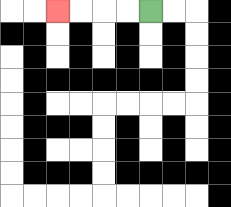{'start': '[6, 0]', 'end': '[2, 0]', 'path_directions': 'L,L,L,L', 'path_coordinates': '[[6, 0], [5, 0], [4, 0], [3, 0], [2, 0]]'}